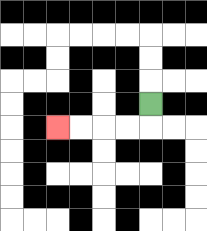{'start': '[6, 4]', 'end': '[2, 5]', 'path_directions': 'D,L,L,L,L', 'path_coordinates': '[[6, 4], [6, 5], [5, 5], [4, 5], [3, 5], [2, 5]]'}